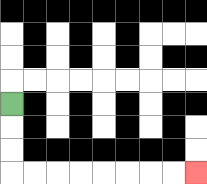{'start': '[0, 4]', 'end': '[8, 7]', 'path_directions': 'D,D,D,R,R,R,R,R,R,R,R', 'path_coordinates': '[[0, 4], [0, 5], [0, 6], [0, 7], [1, 7], [2, 7], [3, 7], [4, 7], [5, 7], [6, 7], [7, 7], [8, 7]]'}